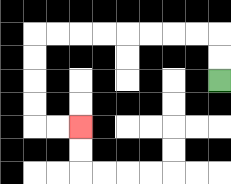{'start': '[9, 3]', 'end': '[3, 5]', 'path_directions': 'U,U,L,L,L,L,L,L,L,L,D,D,D,D,R,R', 'path_coordinates': '[[9, 3], [9, 2], [9, 1], [8, 1], [7, 1], [6, 1], [5, 1], [4, 1], [3, 1], [2, 1], [1, 1], [1, 2], [1, 3], [1, 4], [1, 5], [2, 5], [3, 5]]'}